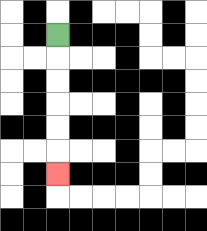{'start': '[2, 1]', 'end': '[2, 7]', 'path_directions': 'D,D,D,D,D,D', 'path_coordinates': '[[2, 1], [2, 2], [2, 3], [2, 4], [2, 5], [2, 6], [2, 7]]'}